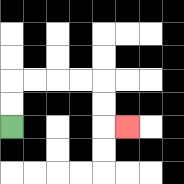{'start': '[0, 5]', 'end': '[5, 5]', 'path_directions': 'U,U,R,R,R,R,D,D,R', 'path_coordinates': '[[0, 5], [0, 4], [0, 3], [1, 3], [2, 3], [3, 3], [4, 3], [4, 4], [4, 5], [5, 5]]'}